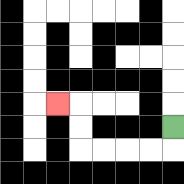{'start': '[7, 5]', 'end': '[2, 4]', 'path_directions': 'D,L,L,L,L,U,U,L', 'path_coordinates': '[[7, 5], [7, 6], [6, 6], [5, 6], [4, 6], [3, 6], [3, 5], [3, 4], [2, 4]]'}